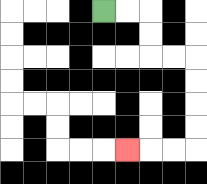{'start': '[4, 0]', 'end': '[5, 6]', 'path_directions': 'R,R,D,D,R,R,D,D,D,D,L,L,L', 'path_coordinates': '[[4, 0], [5, 0], [6, 0], [6, 1], [6, 2], [7, 2], [8, 2], [8, 3], [8, 4], [8, 5], [8, 6], [7, 6], [6, 6], [5, 6]]'}